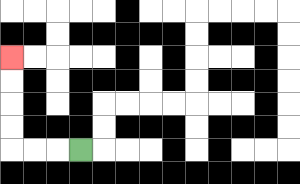{'start': '[3, 6]', 'end': '[0, 2]', 'path_directions': 'L,L,L,U,U,U,U', 'path_coordinates': '[[3, 6], [2, 6], [1, 6], [0, 6], [0, 5], [0, 4], [0, 3], [0, 2]]'}